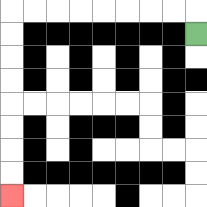{'start': '[8, 1]', 'end': '[0, 8]', 'path_directions': 'U,L,L,L,L,L,L,L,L,D,D,D,D,D,D,D,D', 'path_coordinates': '[[8, 1], [8, 0], [7, 0], [6, 0], [5, 0], [4, 0], [3, 0], [2, 0], [1, 0], [0, 0], [0, 1], [0, 2], [0, 3], [0, 4], [0, 5], [0, 6], [0, 7], [0, 8]]'}